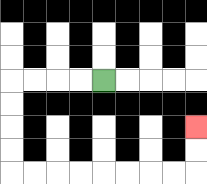{'start': '[4, 3]', 'end': '[8, 5]', 'path_directions': 'L,L,L,L,D,D,D,D,R,R,R,R,R,R,R,R,U,U', 'path_coordinates': '[[4, 3], [3, 3], [2, 3], [1, 3], [0, 3], [0, 4], [0, 5], [0, 6], [0, 7], [1, 7], [2, 7], [3, 7], [4, 7], [5, 7], [6, 7], [7, 7], [8, 7], [8, 6], [8, 5]]'}